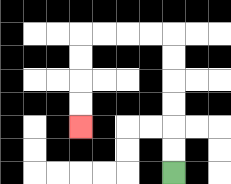{'start': '[7, 7]', 'end': '[3, 5]', 'path_directions': 'U,U,U,U,U,U,L,L,L,L,D,D,D,D', 'path_coordinates': '[[7, 7], [7, 6], [7, 5], [7, 4], [7, 3], [7, 2], [7, 1], [6, 1], [5, 1], [4, 1], [3, 1], [3, 2], [3, 3], [3, 4], [3, 5]]'}